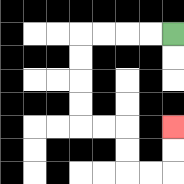{'start': '[7, 1]', 'end': '[7, 5]', 'path_directions': 'L,L,L,L,D,D,D,D,R,R,D,D,R,R,U,U', 'path_coordinates': '[[7, 1], [6, 1], [5, 1], [4, 1], [3, 1], [3, 2], [3, 3], [3, 4], [3, 5], [4, 5], [5, 5], [5, 6], [5, 7], [6, 7], [7, 7], [7, 6], [7, 5]]'}